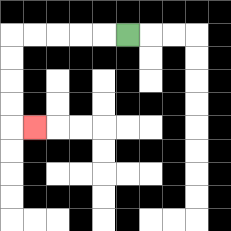{'start': '[5, 1]', 'end': '[1, 5]', 'path_directions': 'L,L,L,L,L,D,D,D,D,R', 'path_coordinates': '[[5, 1], [4, 1], [3, 1], [2, 1], [1, 1], [0, 1], [0, 2], [0, 3], [0, 4], [0, 5], [1, 5]]'}